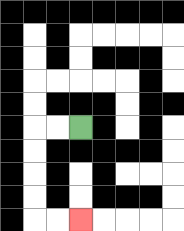{'start': '[3, 5]', 'end': '[3, 9]', 'path_directions': 'L,L,D,D,D,D,R,R', 'path_coordinates': '[[3, 5], [2, 5], [1, 5], [1, 6], [1, 7], [1, 8], [1, 9], [2, 9], [3, 9]]'}